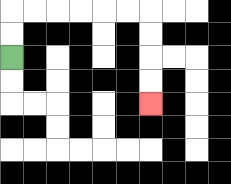{'start': '[0, 2]', 'end': '[6, 4]', 'path_directions': 'U,U,R,R,R,R,R,R,D,D,D,D', 'path_coordinates': '[[0, 2], [0, 1], [0, 0], [1, 0], [2, 0], [3, 0], [4, 0], [5, 0], [6, 0], [6, 1], [6, 2], [6, 3], [6, 4]]'}